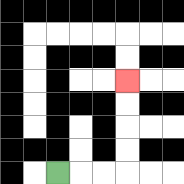{'start': '[2, 7]', 'end': '[5, 3]', 'path_directions': 'R,R,R,U,U,U,U', 'path_coordinates': '[[2, 7], [3, 7], [4, 7], [5, 7], [5, 6], [5, 5], [5, 4], [5, 3]]'}